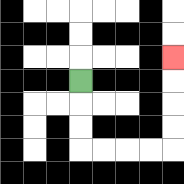{'start': '[3, 3]', 'end': '[7, 2]', 'path_directions': 'D,D,D,R,R,R,R,U,U,U,U', 'path_coordinates': '[[3, 3], [3, 4], [3, 5], [3, 6], [4, 6], [5, 6], [6, 6], [7, 6], [7, 5], [7, 4], [7, 3], [7, 2]]'}